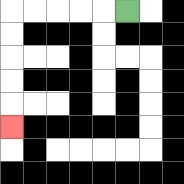{'start': '[5, 0]', 'end': '[0, 5]', 'path_directions': 'L,L,L,L,L,D,D,D,D,D', 'path_coordinates': '[[5, 0], [4, 0], [3, 0], [2, 0], [1, 0], [0, 0], [0, 1], [0, 2], [0, 3], [0, 4], [0, 5]]'}